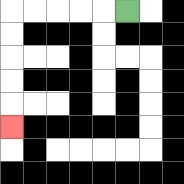{'start': '[5, 0]', 'end': '[0, 5]', 'path_directions': 'L,L,L,L,L,D,D,D,D,D', 'path_coordinates': '[[5, 0], [4, 0], [3, 0], [2, 0], [1, 0], [0, 0], [0, 1], [0, 2], [0, 3], [0, 4], [0, 5]]'}